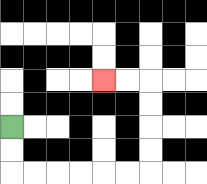{'start': '[0, 5]', 'end': '[4, 3]', 'path_directions': 'D,D,R,R,R,R,R,R,U,U,U,U,L,L', 'path_coordinates': '[[0, 5], [0, 6], [0, 7], [1, 7], [2, 7], [3, 7], [4, 7], [5, 7], [6, 7], [6, 6], [6, 5], [6, 4], [6, 3], [5, 3], [4, 3]]'}